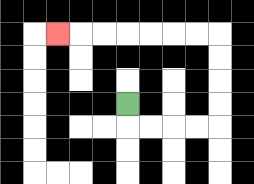{'start': '[5, 4]', 'end': '[2, 1]', 'path_directions': 'D,R,R,R,R,U,U,U,U,L,L,L,L,L,L,L', 'path_coordinates': '[[5, 4], [5, 5], [6, 5], [7, 5], [8, 5], [9, 5], [9, 4], [9, 3], [9, 2], [9, 1], [8, 1], [7, 1], [6, 1], [5, 1], [4, 1], [3, 1], [2, 1]]'}